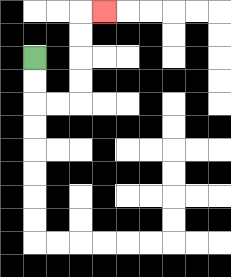{'start': '[1, 2]', 'end': '[4, 0]', 'path_directions': 'D,D,R,R,U,U,U,U,R', 'path_coordinates': '[[1, 2], [1, 3], [1, 4], [2, 4], [3, 4], [3, 3], [3, 2], [3, 1], [3, 0], [4, 0]]'}